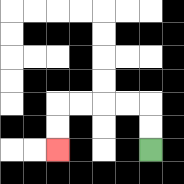{'start': '[6, 6]', 'end': '[2, 6]', 'path_directions': 'U,U,L,L,L,L,D,D', 'path_coordinates': '[[6, 6], [6, 5], [6, 4], [5, 4], [4, 4], [3, 4], [2, 4], [2, 5], [2, 6]]'}